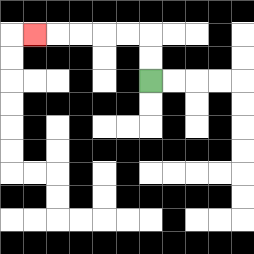{'start': '[6, 3]', 'end': '[1, 1]', 'path_directions': 'U,U,L,L,L,L,L', 'path_coordinates': '[[6, 3], [6, 2], [6, 1], [5, 1], [4, 1], [3, 1], [2, 1], [1, 1]]'}